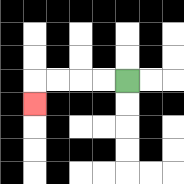{'start': '[5, 3]', 'end': '[1, 4]', 'path_directions': 'L,L,L,L,D', 'path_coordinates': '[[5, 3], [4, 3], [3, 3], [2, 3], [1, 3], [1, 4]]'}